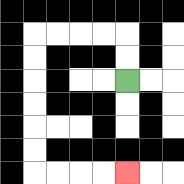{'start': '[5, 3]', 'end': '[5, 7]', 'path_directions': 'U,U,L,L,L,L,D,D,D,D,D,D,R,R,R,R', 'path_coordinates': '[[5, 3], [5, 2], [5, 1], [4, 1], [3, 1], [2, 1], [1, 1], [1, 2], [1, 3], [1, 4], [1, 5], [1, 6], [1, 7], [2, 7], [3, 7], [4, 7], [5, 7]]'}